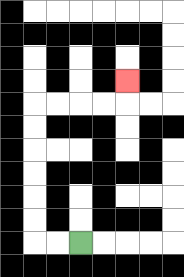{'start': '[3, 10]', 'end': '[5, 3]', 'path_directions': 'L,L,U,U,U,U,U,U,R,R,R,R,U', 'path_coordinates': '[[3, 10], [2, 10], [1, 10], [1, 9], [1, 8], [1, 7], [1, 6], [1, 5], [1, 4], [2, 4], [3, 4], [4, 4], [5, 4], [5, 3]]'}